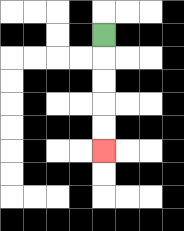{'start': '[4, 1]', 'end': '[4, 6]', 'path_directions': 'D,D,D,D,D', 'path_coordinates': '[[4, 1], [4, 2], [4, 3], [4, 4], [4, 5], [4, 6]]'}